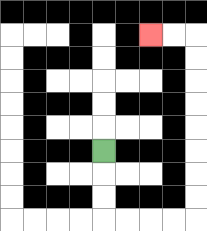{'start': '[4, 6]', 'end': '[6, 1]', 'path_directions': 'D,D,D,R,R,R,R,U,U,U,U,U,U,U,U,L,L', 'path_coordinates': '[[4, 6], [4, 7], [4, 8], [4, 9], [5, 9], [6, 9], [7, 9], [8, 9], [8, 8], [8, 7], [8, 6], [8, 5], [8, 4], [8, 3], [8, 2], [8, 1], [7, 1], [6, 1]]'}